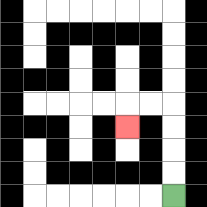{'start': '[7, 8]', 'end': '[5, 5]', 'path_directions': 'U,U,U,U,L,L,D', 'path_coordinates': '[[7, 8], [7, 7], [7, 6], [7, 5], [7, 4], [6, 4], [5, 4], [5, 5]]'}